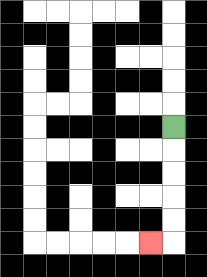{'start': '[7, 5]', 'end': '[6, 10]', 'path_directions': 'D,D,D,D,D,L', 'path_coordinates': '[[7, 5], [7, 6], [7, 7], [7, 8], [7, 9], [7, 10], [6, 10]]'}